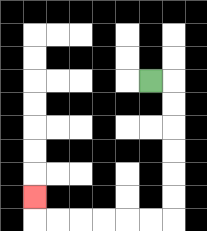{'start': '[6, 3]', 'end': '[1, 8]', 'path_directions': 'R,D,D,D,D,D,D,L,L,L,L,L,L,U', 'path_coordinates': '[[6, 3], [7, 3], [7, 4], [7, 5], [7, 6], [7, 7], [7, 8], [7, 9], [6, 9], [5, 9], [4, 9], [3, 9], [2, 9], [1, 9], [1, 8]]'}